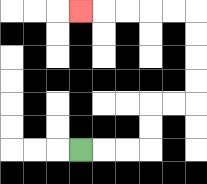{'start': '[3, 6]', 'end': '[3, 0]', 'path_directions': 'R,R,R,U,U,R,R,U,U,U,U,L,L,L,L,L', 'path_coordinates': '[[3, 6], [4, 6], [5, 6], [6, 6], [6, 5], [6, 4], [7, 4], [8, 4], [8, 3], [8, 2], [8, 1], [8, 0], [7, 0], [6, 0], [5, 0], [4, 0], [3, 0]]'}